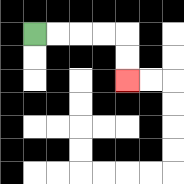{'start': '[1, 1]', 'end': '[5, 3]', 'path_directions': 'R,R,R,R,D,D', 'path_coordinates': '[[1, 1], [2, 1], [3, 1], [4, 1], [5, 1], [5, 2], [5, 3]]'}